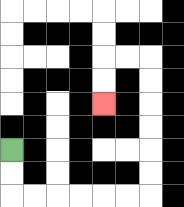{'start': '[0, 6]', 'end': '[4, 4]', 'path_directions': 'D,D,R,R,R,R,R,R,U,U,U,U,U,U,L,L,D,D', 'path_coordinates': '[[0, 6], [0, 7], [0, 8], [1, 8], [2, 8], [3, 8], [4, 8], [5, 8], [6, 8], [6, 7], [6, 6], [6, 5], [6, 4], [6, 3], [6, 2], [5, 2], [4, 2], [4, 3], [4, 4]]'}